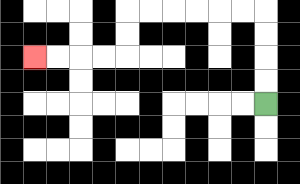{'start': '[11, 4]', 'end': '[1, 2]', 'path_directions': 'U,U,U,U,L,L,L,L,L,L,D,D,L,L,L,L', 'path_coordinates': '[[11, 4], [11, 3], [11, 2], [11, 1], [11, 0], [10, 0], [9, 0], [8, 0], [7, 0], [6, 0], [5, 0], [5, 1], [5, 2], [4, 2], [3, 2], [2, 2], [1, 2]]'}